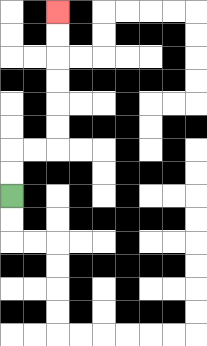{'start': '[0, 8]', 'end': '[2, 0]', 'path_directions': 'U,U,R,R,U,U,U,U,U,U', 'path_coordinates': '[[0, 8], [0, 7], [0, 6], [1, 6], [2, 6], [2, 5], [2, 4], [2, 3], [2, 2], [2, 1], [2, 0]]'}